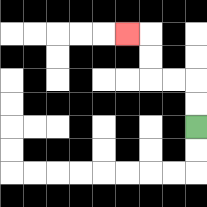{'start': '[8, 5]', 'end': '[5, 1]', 'path_directions': 'U,U,L,L,U,U,L', 'path_coordinates': '[[8, 5], [8, 4], [8, 3], [7, 3], [6, 3], [6, 2], [6, 1], [5, 1]]'}